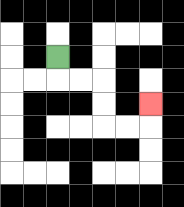{'start': '[2, 2]', 'end': '[6, 4]', 'path_directions': 'D,R,R,D,D,R,R,U', 'path_coordinates': '[[2, 2], [2, 3], [3, 3], [4, 3], [4, 4], [4, 5], [5, 5], [6, 5], [6, 4]]'}